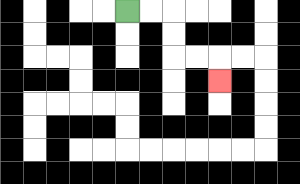{'start': '[5, 0]', 'end': '[9, 3]', 'path_directions': 'R,R,D,D,R,R,D', 'path_coordinates': '[[5, 0], [6, 0], [7, 0], [7, 1], [7, 2], [8, 2], [9, 2], [9, 3]]'}